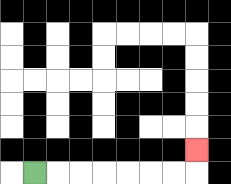{'start': '[1, 7]', 'end': '[8, 6]', 'path_directions': 'R,R,R,R,R,R,R,U', 'path_coordinates': '[[1, 7], [2, 7], [3, 7], [4, 7], [5, 7], [6, 7], [7, 7], [8, 7], [8, 6]]'}